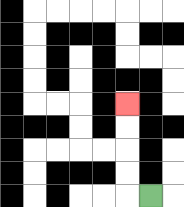{'start': '[6, 8]', 'end': '[5, 4]', 'path_directions': 'L,U,U,U,U', 'path_coordinates': '[[6, 8], [5, 8], [5, 7], [5, 6], [5, 5], [5, 4]]'}